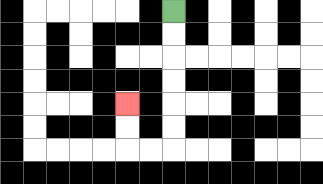{'start': '[7, 0]', 'end': '[5, 4]', 'path_directions': 'D,D,D,D,D,D,L,L,U,U', 'path_coordinates': '[[7, 0], [7, 1], [7, 2], [7, 3], [7, 4], [7, 5], [7, 6], [6, 6], [5, 6], [5, 5], [5, 4]]'}